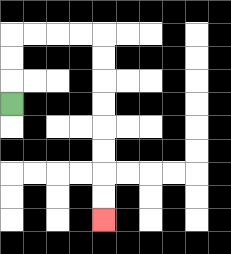{'start': '[0, 4]', 'end': '[4, 9]', 'path_directions': 'U,U,U,R,R,R,R,D,D,D,D,D,D,D,D', 'path_coordinates': '[[0, 4], [0, 3], [0, 2], [0, 1], [1, 1], [2, 1], [3, 1], [4, 1], [4, 2], [4, 3], [4, 4], [4, 5], [4, 6], [4, 7], [4, 8], [4, 9]]'}